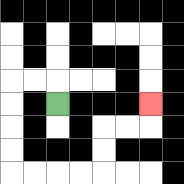{'start': '[2, 4]', 'end': '[6, 4]', 'path_directions': 'U,L,L,D,D,D,D,R,R,R,R,U,U,R,R,U', 'path_coordinates': '[[2, 4], [2, 3], [1, 3], [0, 3], [0, 4], [0, 5], [0, 6], [0, 7], [1, 7], [2, 7], [3, 7], [4, 7], [4, 6], [4, 5], [5, 5], [6, 5], [6, 4]]'}